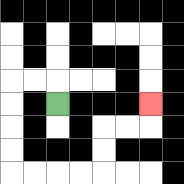{'start': '[2, 4]', 'end': '[6, 4]', 'path_directions': 'U,L,L,D,D,D,D,R,R,R,R,U,U,R,R,U', 'path_coordinates': '[[2, 4], [2, 3], [1, 3], [0, 3], [0, 4], [0, 5], [0, 6], [0, 7], [1, 7], [2, 7], [3, 7], [4, 7], [4, 6], [4, 5], [5, 5], [6, 5], [6, 4]]'}